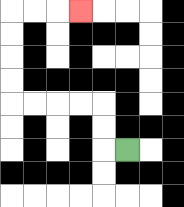{'start': '[5, 6]', 'end': '[3, 0]', 'path_directions': 'L,U,U,L,L,L,L,U,U,U,U,R,R,R', 'path_coordinates': '[[5, 6], [4, 6], [4, 5], [4, 4], [3, 4], [2, 4], [1, 4], [0, 4], [0, 3], [0, 2], [0, 1], [0, 0], [1, 0], [2, 0], [3, 0]]'}